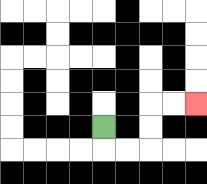{'start': '[4, 5]', 'end': '[8, 4]', 'path_directions': 'D,R,R,U,U,R,R', 'path_coordinates': '[[4, 5], [4, 6], [5, 6], [6, 6], [6, 5], [6, 4], [7, 4], [8, 4]]'}